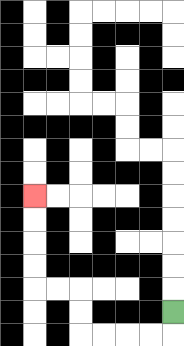{'start': '[7, 13]', 'end': '[1, 8]', 'path_directions': 'D,L,L,L,L,U,U,L,L,U,U,U,U', 'path_coordinates': '[[7, 13], [7, 14], [6, 14], [5, 14], [4, 14], [3, 14], [3, 13], [3, 12], [2, 12], [1, 12], [1, 11], [1, 10], [1, 9], [1, 8]]'}